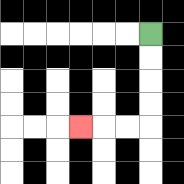{'start': '[6, 1]', 'end': '[3, 5]', 'path_directions': 'D,D,D,D,L,L,L', 'path_coordinates': '[[6, 1], [6, 2], [6, 3], [6, 4], [6, 5], [5, 5], [4, 5], [3, 5]]'}